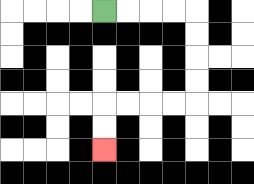{'start': '[4, 0]', 'end': '[4, 6]', 'path_directions': 'R,R,R,R,D,D,D,D,L,L,L,L,D,D', 'path_coordinates': '[[4, 0], [5, 0], [6, 0], [7, 0], [8, 0], [8, 1], [8, 2], [8, 3], [8, 4], [7, 4], [6, 4], [5, 4], [4, 4], [4, 5], [4, 6]]'}